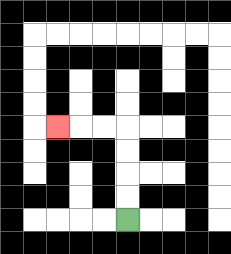{'start': '[5, 9]', 'end': '[2, 5]', 'path_directions': 'U,U,U,U,L,L,L', 'path_coordinates': '[[5, 9], [5, 8], [5, 7], [5, 6], [5, 5], [4, 5], [3, 5], [2, 5]]'}